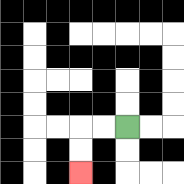{'start': '[5, 5]', 'end': '[3, 7]', 'path_directions': 'L,L,D,D', 'path_coordinates': '[[5, 5], [4, 5], [3, 5], [3, 6], [3, 7]]'}